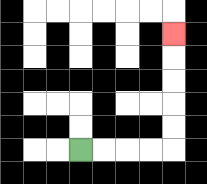{'start': '[3, 6]', 'end': '[7, 1]', 'path_directions': 'R,R,R,R,U,U,U,U,U', 'path_coordinates': '[[3, 6], [4, 6], [5, 6], [6, 6], [7, 6], [7, 5], [7, 4], [7, 3], [7, 2], [7, 1]]'}